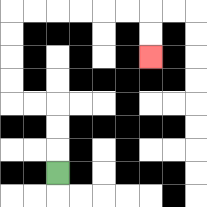{'start': '[2, 7]', 'end': '[6, 2]', 'path_directions': 'U,U,U,L,L,U,U,U,U,R,R,R,R,R,R,D,D', 'path_coordinates': '[[2, 7], [2, 6], [2, 5], [2, 4], [1, 4], [0, 4], [0, 3], [0, 2], [0, 1], [0, 0], [1, 0], [2, 0], [3, 0], [4, 0], [5, 0], [6, 0], [6, 1], [6, 2]]'}